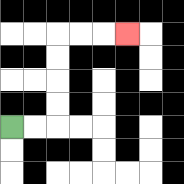{'start': '[0, 5]', 'end': '[5, 1]', 'path_directions': 'R,R,U,U,U,U,R,R,R', 'path_coordinates': '[[0, 5], [1, 5], [2, 5], [2, 4], [2, 3], [2, 2], [2, 1], [3, 1], [4, 1], [5, 1]]'}